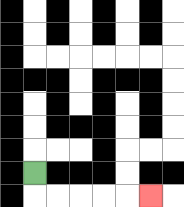{'start': '[1, 7]', 'end': '[6, 8]', 'path_directions': 'D,R,R,R,R,R', 'path_coordinates': '[[1, 7], [1, 8], [2, 8], [3, 8], [4, 8], [5, 8], [6, 8]]'}